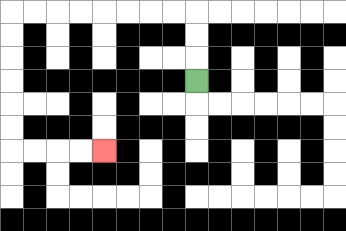{'start': '[8, 3]', 'end': '[4, 6]', 'path_directions': 'U,U,U,L,L,L,L,L,L,L,L,D,D,D,D,D,D,R,R,R,R', 'path_coordinates': '[[8, 3], [8, 2], [8, 1], [8, 0], [7, 0], [6, 0], [5, 0], [4, 0], [3, 0], [2, 0], [1, 0], [0, 0], [0, 1], [0, 2], [0, 3], [0, 4], [0, 5], [0, 6], [1, 6], [2, 6], [3, 6], [4, 6]]'}